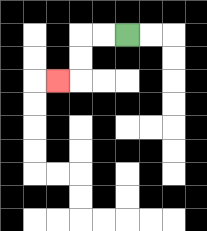{'start': '[5, 1]', 'end': '[2, 3]', 'path_directions': 'L,L,D,D,L', 'path_coordinates': '[[5, 1], [4, 1], [3, 1], [3, 2], [3, 3], [2, 3]]'}